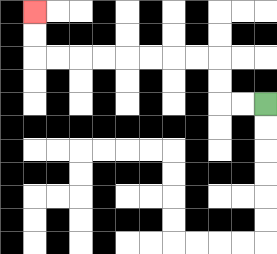{'start': '[11, 4]', 'end': '[1, 0]', 'path_directions': 'L,L,U,U,L,L,L,L,L,L,L,L,U,U', 'path_coordinates': '[[11, 4], [10, 4], [9, 4], [9, 3], [9, 2], [8, 2], [7, 2], [6, 2], [5, 2], [4, 2], [3, 2], [2, 2], [1, 2], [1, 1], [1, 0]]'}